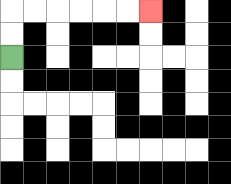{'start': '[0, 2]', 'end': '[6, 0]', 'path_directions': 'U,U,R,R,R,R,R,R', 'path_coordinates': '[[0, 2], [0, 1], [0, 0], [1, 0], [2, 0], [3, 0], [4, 0], [5, 0], [6, 0]]'}